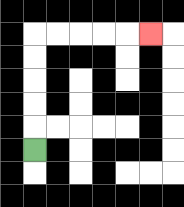{'start': '[1, 6]', 'end': '[6, 1]', 'path_directions': 'U,U,U,U,U,R,R,R,R,R', 'path_coordinates': '[[1, 6], [1, 5], [1, 4], [1, 3], [1, 2], [1, 1], [2, 1], [3, 1], [4, 1], [5, 1], [6, 1]]'}